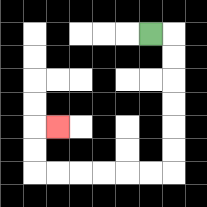{'start': '[6, 1]', 'end': '[2, 5]', 'path_directions': 'R,D,D,D,D,D,D,L,L,L,L,L,L,U,U,R', 'path_coordinates': '[[6, 1], [7, 1], [7, 2], [7, 3], [7, 4], [7, 5], [7, 6], [7, 7], [6, 7], [5, 7], [4, 7], [3, 7], [2, 7], [1, 7], [1, 6], [1, 5], [2, 5]]'}